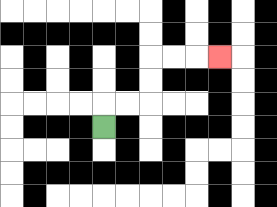{'start': '[4, 5]', 'end': '[9, 2]', 'path_directions': 'U,R,R,U,U,R,R,R', 'path_coordinates': '[[4, 5], [4, 4], [5, 4], [6, 4], [6, 3], [6, 2], [7, 2], [8, 2], [9, 2]]'}